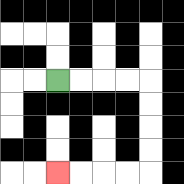{'start': '[2, 3]', 'end': '[2, 7]', 'path_directions': 'R,R,R,R,D,D,D,D,L,L,L,L', 'path_coordinates': '[[2, 3], [3, 3], [4, 3], [5, 3], [6, 3], [6, 4], [6, 5], [6, 6], [6, 7], [5, 7], [4, 7], [3, 7], [2, 7]]'}